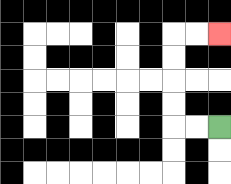{'start': '[9, 5]', 'end': '[9, 1]', 'path_directions': 'L,L,U,U,U,U,R,R', 'path_coordinates': '[[9, 5], [8, 5], [7, 5], [7, 4], [7, 3], [7, 2], [7, 1], [8, 1], [9, 1]]'}